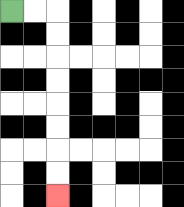{'start': '[0, 0]', 'end': '[2, 8]', 'path_directions': 'R,R,D,D,D,D,D,D,D,D', 'path_coordinates': '[[0, 0], [1, 0], [2, 0], [2, 1], [2, 2], [2, 3], [2, 4], [2, 5], [2, 6], [2, 7], [2, 8]]'}